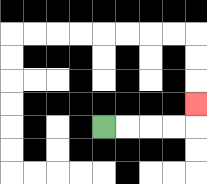{'start': '[4, 5]', 'end': '[8, 4]', 'path_directions': 'R,R,R,R,U', 'path_coordinates': '[[4, 5], [5, 5], [6, 5], [7, 5], [8, 5], [8, 4]]'}